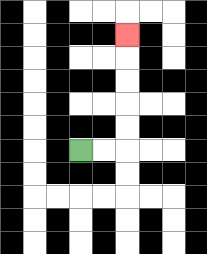{'start': '[3, 6]', 'end': '[5, 1]', 'path_directions': 'R,R,U,U,U,U,U', 'path_coordinates': '[[3, 6], [4, 6], [5, 6], [5, 5], [5, 4], [5, 3], [5, 2], [5, 1]]'}